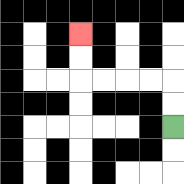{'start': '[7, 5]', 'end': '[3, 1]', 'path_directions': 'U,U,L,L,L,L,U,U', 'path_coordinates': '[[7, 5], [7, 4], [7, 3], [6, 3], [5, 3], [4, 3], [3, 3], [3, 2], [3, 1]]'}